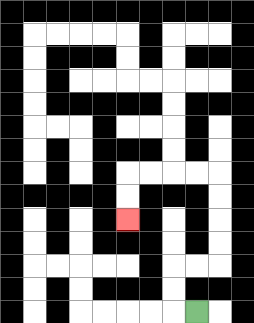{'start': '[8, 13]', 'end': '[5, 9]', 'path_directions': 'L,U,U,R,R,U,U,U,U,L,L,L,L,D,D', 'path_coordinates': '[[8, 13], [7, 13], [7, 12], [7, 11], [8, 11], [9, 11], [9, 10], [9, 9], [9, 8], [9, 7], [8, 7], [7, 7], [6, 7], [5, 7], [5, 8], [5, 9]]'}